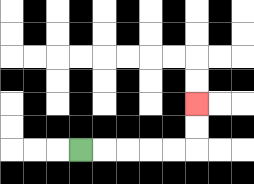{'start': '[3, 6]', 'end': '[8, 4]', 'path_directions': 'R,R,R,R,R,U,U', 'path_coordinates': '[[3, 6], [4, 6], [5, 6], [6, 6], [7, 6], [8, 6], [8, 5], [8, 4]]'}